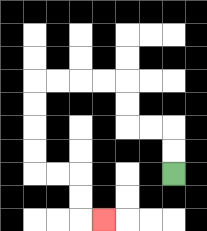{'start': '[7, 7]', 'end': '[4, 9]', 'path_directions': 'U,U,L,L,U,U,L,L,L,L,D,D,D,D,R,R,D,D,R', 'path_coordinates': '[[7, 7], [7, 6], [7, 5], [6, 5], [5, 5], [5, 4], [5, 3], [4, 3], [3, 3], [2, 3], [1, 3], [1, 4], [1, 5], [1, 6], [1, 7], [2, 7], [3, 7], [3, 8], [3, 9], [4, 9]]'}